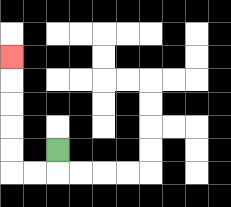{'start': '[2, 6]', 'end': '[0, 2]', 'path_directions': 'D,L,L,U,U,U,U,U', 'path_coordinates': '[[2, 6], [2, 7], [1, 7], [0, 7], [0, 6], [0, 5], [0, 4], [0, 3], [0, 2]]'}